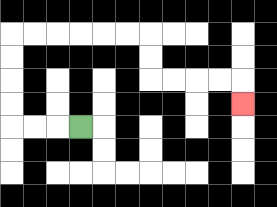{'start': '[3, 5]', 'end': '[10, 4]', 'path_directions': 'L,L,L,U,U,U,U,R,R,R,R,R,R,D,D,R,R,R,R,D', 'path_coordinates': '[[3, 5], [2, 5], [1, 5], [0, 5], [0, 4], [0, 3], [0, 2], [0, 1], [1, 1], [2, 1], [3, 1], [4, 1], [5, 1], [6, 1], [6, 2], [6, 3], [7, 3], [8, 3], [9, 3], [10, 3], [10, 4]]'}